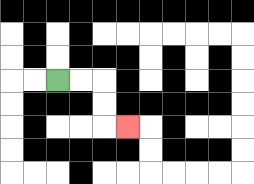{'start': '[2, 3]', 'end': '[5, 5]', 'path_directions': 'R,R,D,D,R', 'path_coordinates': '[[2, 3], [3, 3], [4, 3], [4, 4], [4, 5], [5, 5]]'}